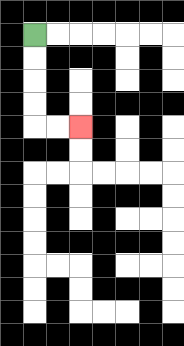{'start': '[1, 1]', 'end': '[3, 5]', 'path_directions': 'D,D,D,D,R,R', 'path_coordinates': '[[1, 1], [1, 2], [1, 3], [1, 4], [1, 5], [2, 5], [3, 5]]'}